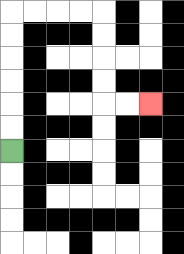{'start': '[0, 6]', 'end': '[6, 4]', 'path_directions': 'U,U,U,U,U,U,R,R,R,R,D,D,D,D,R,R', 'path_coordinates': '[[0, 6], [0, 5], [0, 4], [0, 3], [0, 2], [0, 1], [0, 0], [1, 0], [2, 0], [3, 0], [4, 0], [4, 1], [4, 2], [4, 3], [4, 4], [5, 4], [6, 4]]'}